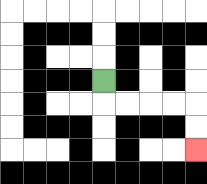{'start': '[4, 3]', 'end': '[8, 6]', 'path_directions': 'D,R,R,R,R,D,D', 'path_coordinates': '[[4, 3], [4, 4], [5, 4], [6, 4], [7, 4], [8, 4], [8, 5], [8, 6]]'}